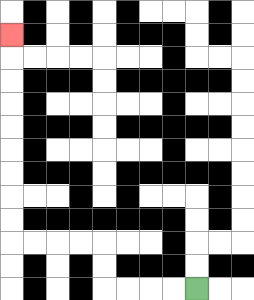{'start': '[8, 12]', 'end': '[0, 1]', 'path_directions': 'L,L,L,L,U,U,L,L,L,L,U,U,U,U,U,U,U,U,U', 'path_coordinates': '[[8, 12], [7, 12], [6, 12], [5, 12], [4, 12], [4, 11], [4, 10], [3, 10], [2, 10], [1, 10], [0, 10], [0, 9], [0, 8], [0, 7], [0, 6], [0, 5], [0, 4], [0, 3], [0, 2], [0, 1]]'}